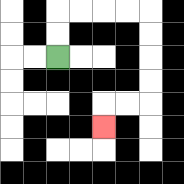{'start': '[2, 2]', 'end': '[4, 5]', 'path_directions': 'U,U,R,R,R,R,D,D,D,D,L,L,D', 'path_coordinates': '[[2, 2], [2, 1], [2, 0], [3, 0], [4, 0], [5, 0], [6, 0], [6, 1], [6, 2], [6, 3], [6, 4], [5, 4], [4, 4], [4, 5]]'}